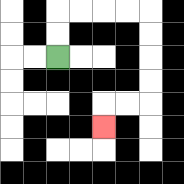{'start': '[2, 2]', 'end': '[4, 5]', 'path_directions': 'U,U,R,R,R,R,D,D,D,D,L,L,D', 'path_coordinates': '[[2, 2], [2, 1], [2, 0], [3, 0], [4, 0], [5, 0], [6, 0], [6, 1], [6, 2], [6, 3], [6, 4], [5, 4], [4, 4], [4, 5]]'}